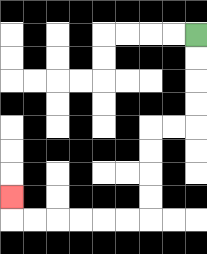{'start': '[8, 1]', 'end': '[0, 8]', 'path_directions': 'D,D,D,D,L,L,D,D,D,D,L,L,L,L,L,L,U', 'path_coordinates': '[[8, 1], [8, 2], [8, 3], [8, 4], [8, 5], [7, 5], [6, 5], [6, 6], [6, 7], [6, 8], [6, 9], [5, 9], [4, 9], [3, 9], [2, 9], [1, 9], [0, 9], [0, 8]]'}